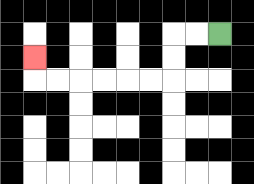{'start': '[9, 1]', 'end': '[1, 2]', 'path_directions': 'L,L,D,D,L,L,L,L,L,L,U', 'path_coordinates': '[[9, 1], [8, 1], [7, 1], [7, 2], [7, 3], [6, 3], [5, 3], [4, 3], [3, 3], [2, 3], [1, 3], [1, 2]]'}